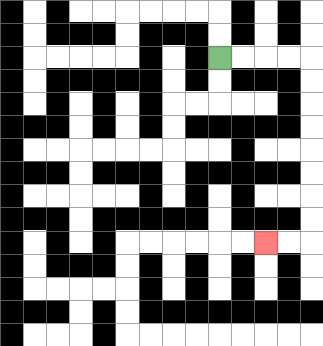{'start': '[9, 2]', 'end': '[11, 10]', 'path_directions': 'R,R,R,R,D,D,D,D,D,D,D,D,L,L', 'path_coordinates': '[[9, 2], [10, 2], [11, 2], [12, 2], [13, 2], [13, 3], [13, 4], [13, 5], [13, 6], [13, 7], [13, 8], [13, 9], [13, 10], [12, 10], [11, 10]]'}